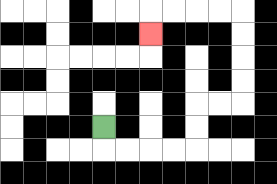{'start': '[4, 5]', 'end': '[6, 1]', 'path_directions': 'D,R,R,R,R,U,U,R,R,U,U,U,U,L,L,L,L,D', 'path_coordinates': '[[4, 5], [4, 6], [5, 6], [6, 6], [7, 6], [8, 6], [8, 5], [8, 4], [9, 4], [10, 4], [10, 3], [10, 2], [10, 1], [10, 0], [9, 0], [8, 0], [7, 0], [6, 0], [6, 1]]'}